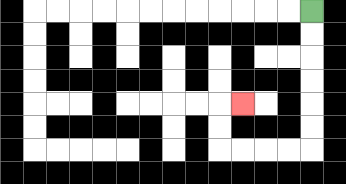{'start': '[13, 0]', 'end': '[10, 4]', 'path_directions': 'D,D,D,D,D,D,L,L,L,L,U,U,R', 'path_coordinates': '[[13, 0], [13, 1], [13, 2], [13, 3], [13, 4], [13, 5], [13, 6], [12, 6], [11, 6], [10, 6], [9, 6], [9, 5], [9, 4], [10, 4]]'}